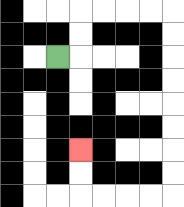{'start': '[2, 2]', 'end': '[3, 6]', 'path_directions': 'R,U,U,R,R,R,R,D,D,D,D,D,D,D,D,L,L,L,L,U,U', 'path_coordinates': '[[2, 2], [3, 2], [3, 1], [3, 0], [4, 0], [5, 0], [6, 0], [7, 0], [7, 1], [7, 2], [7, 3], [7, 4], [7, 5], [7, 6], [7, 7], [7, 8], [6, 8], [5, 8], [4, 8], [3, 8], [3, 7], [3, 6]]'}